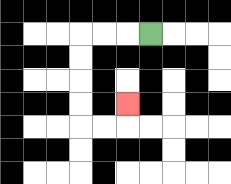{'start': '[6, 1]', 'end': '[5, 4]', 'path_directions': 'L,L,L,D,D,D,D,R,R,U', 'path_coordinates': '[[6, 1], [5, 1], [4, 1], [3, 1], [3, 2], [3, 3], [3, 4], [3, 5], [4, 5], [5, 5], [5, 4]]'}